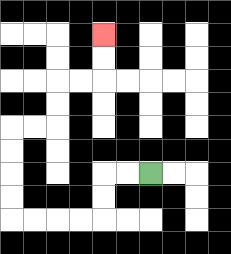{'start': '[6, 7]', 'end': '[4, 1]', 'path_directions': 'L,L,D,D,L,L,L,L,U,U,U,U,R,R,U,U,R,R,U,U', 'path_coordinates': '[[6, 7], [5, 7], [4, 7], [4, 8], [4, 9], [3, 9], [2, 9], [1, 9], [0, 9], [0, 8], [0, 7], [0, 6], [0, 5], [1, 5], [2, 5], [2, 4], [2, 3], [3, 3], [4, 3], [4, 2], [4, 1]]'}